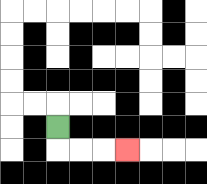{'start': '[2, 5]', 'end': '[5, 6]', 'path_directions': 'D,R,R,R', 'path_coordinates': '[[2, 5], [2, 6], [3, 6], [4, 6], [5, 6]]'}